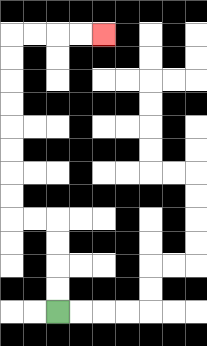{'start': '[2, 13]', 'end': '[4, 1]', 'path_directions': 'U,U,U,U,L,L,U,U,U,U,U,U,U,U,R,R,R,R', 'path_coordinates': '[[2, 13], [2, 12], [2, 11], [2, 10], [2, 9], [1, 9], [0, 9], [0, 8], [0, 7], [0, 6], [0, 5], [0, 4], [0, 3], [0, 2], [0, 1], [1, 1], [2, 1], [3, 1], [4, 1]]'}